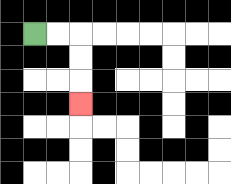{'start': '[1, 1]', 'end': '[3, 4]', 'path_directions': 'R,R,D,D,D', 'path_coordinates': '[[1, 1], [2, 1], [3, 1], [3, 2], [3, 3], [3, 4]]'}